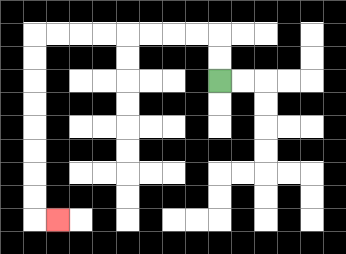{'start': '[9, 3]', 'end': '[2, 9]', 'path_directions': 'U,U,L,L,L,L,L,L,L,L,D,D,D,D,D,D,D,D,R', 'path_coordinates': '[[9, 3], [9, 2], [9, 1], [8, 1], [7, 1], [6, 1], [5, 1], [4, 1], [3, 1], [2, 1], [1, 1], [1, 2], [1, 3], [1, 4], [1, 5], [1, 6], [1, 7], [1, 8], [1, 9], [2, 9]]'}